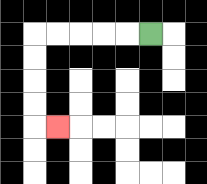{'start': '[6, 1]', 'end': '[2, 5]', 'path_directions': 'L,L,L,L,L,D,D,D,D,R', 'path_coordinates': '[[6, 1], [5, 1], [4, 1], [3, 1], [2, 1], [1, 1], [1, 2], [1, 3], [1, 4], [1, 5], [2, 5]]'}